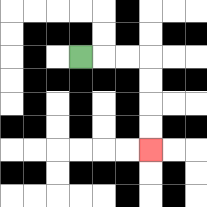{'start': '[3, 2]', 'end': '[6, 6]', 'path_directions': 'R,R,R,D,D,D,D', 'path_coordinates': '[[3, 2], [4, 2], [5, 2], [6, 2], [6, 3], [6, 4], [6, 5], [6, 6]]'}